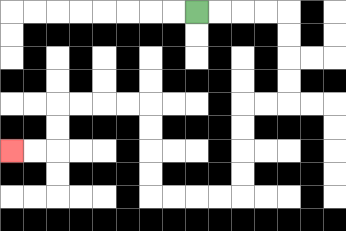{'start': '[8, 0]', 'end': '[0, 6]', 'path_directions': 'R,R,R,R,D,D,D,D,L,L,D,D,D,D,L,L,L,L,U,U,U,U,L,L,L,L,D,D,L,L', 'path_coordinates': '[[8, 0], [9, 0], [10, 0], [11, 0], [12, 0], [12, 1], [12, 2], [12, 3], [12, 4], [11, 4], [10, 4], [10, 5], [10, 6], [10, 7], [10, 8], [9, 8], [8, 8], [7, 8], [6, 8], [6, 7], [6, 6], [6, 5], [6, 4], [5, 4], [4, 4], [3, 4], [2, 4], [2, 5], [2, 6], [1, 6], [0, 6]]'}